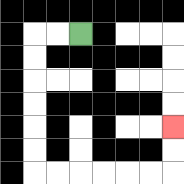{'start': '[3, 1]', 'end': '[7, 5]', 'path_directions': 'L,L,D,D,D,D,D,D,R,R,R,R,R,R,U,U', 'path_coordinates': '[[3, 1], [2, 1], [1, 1], [1, 2], [1, 3], [1, 4], [1, 5], [1, 6], [1, 7], [2, 7], [3, 7], [4, 7], [5, 7], [6, 7], [7, 7], [7, 6], [7, 5]]'}